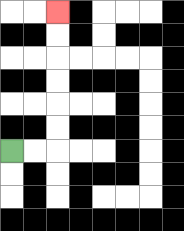{'start': '[0, 6]', 'end': '[2, 0]', 'path_directions': 'R,R,U,U,U,U,U,U', 'path_coordinates': '[[0, 6], [1, 6], [2, 6], [2, 5], [2, 4], [2, 3], [2, 2], [2, 1], [2, 0]]'}